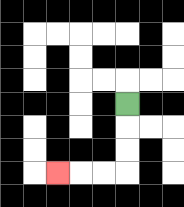{'start': '[5, 4]', 'end': '[2, 7]', 'path_directions': 'D,D,D,L,L,L', 'path_coordinates': '[[5, 4], [5, 5], [5, 6], [5, 7], [4, 7], [3, 7], [2, 7]]'}